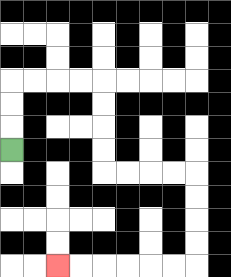{'start': '[0, 6]', 'end': '[2, 11]', 'path_directions': 'U,U,U,R,R,R,R,D,D,D,D,R,R,R,R,D,D,D,D,L,L,L,L,L,L', 'path_coordinates': '[[0, 6], [0, 5], [0, 4], [0, 3], [1, 3], [2, 3], [3, 3], [4, 3], [4, 4], [4, 5], [4, 6], [4, 7], [5, 7], [6, 7], [7, 7], [8, 7], [8, 8], [8, 9], [8, 10], [8, 11], [7, 11], [6, 11], [5, 11], [4, 11], [3, 11], [2, 11]]'}